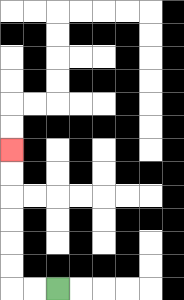{'start': '[2, 12]', 'end': '[0, 6]', 'path_directions': 'L,L,U,U,U,U,U,U', 'path_coordinates': '[[2, 12], [1, 12], [0, 12], [0, 11], [0, 10], [0, 9], [0, 8], [0, 7], [0, 6]]'}